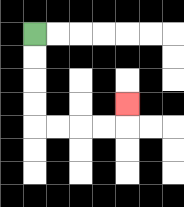{'start': '[1, 1]', 'end': '[5, 4]', 'path_directions': 'D,D,D,D,R,R,R,R,U', 'path_coordinates': '[[1, 1], [1, 2], [1, 3], [1, 4], [1, 5], [2, 5], [3, 5], [4, 5], [5, 5], [5, 4]]'}